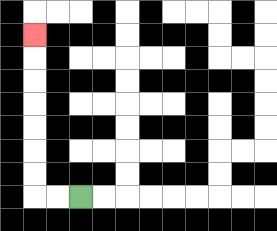{'start': '[3, 8]', 'end': '[1, 1]', 'path_directions': 'L,L,U,U,U,U,U,U,U', 'path_coordinates': '[[3, 8], [2, 8], [1, 8], [1, 7], [1, 6], [1, 5], [1, 4], [1, 3], [1, 2], [1, 1]]'}